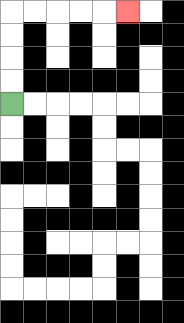{'start': '[0, 4]', 'end': '[5, 0]', 'path_directions': 'U,U,U,U,R,R,R,R,R', 'path_coordinates': '[[0, 4], [0, 3], [0, 2], [0, 1], [0, 0], [1, 0], [2, 0], [3, 0], [4, 0], [5, 0]]'}